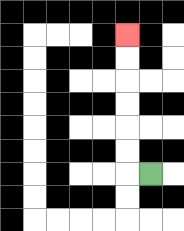{'start': '[6, 7]', 'end': '[5, 1]', 'path_directions': 'L,U,U,U,U,U,U', 'path_coordinates': '[[6, 7], [5, 7], [5, 6], [5, 5], [5, 4], [5, 3], [5, 2], [5, 1]]'}